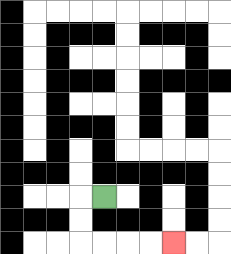{'start': '[4, 8]', 'end': '[7, 10]', 'path_directions': 'L,D,D,R,R,R,R', 'path_coordinates': '[[4, 8], [3, 8], [3, 9], [3, 10], [4, 10], [5, 10], [6, 10], [7, 10]]'}